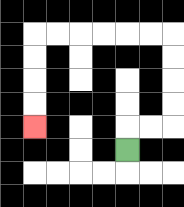{'start': '[5, 6]', 'end': '[1, 5]', 'path_directions': 'U,R,R,U,U,U,U,L,L,L,L,L,L,D,D,D,D', 'path_coordinates': '[[5, 6], [5, 5], [6, 5], [7, 5], [7, 4], [7, 3], [7, 2], [7, 1], [6, 1], [5, 1], [4, 1], [3, 1], [2, 1], [1, 1], [1, 2], [1, 3], [1, 4], [1, 5]]'}